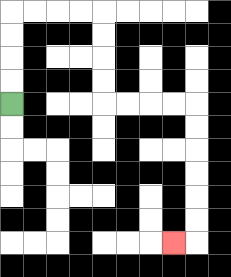{'start': '[0, 4]', 'end': '[7, 10]', 'path_directions': 'U,U,U,U,R,R,R,R,D,D,D,D,R,R,R,R,D,D,D,D,D,D,L', 'path_coordinates': '[[0, 4], [0, 3], [0, 2], [0, 1], [0, 0], [1, 0], [2, 0], [3, 0], [4, 0], [4, 1], [4, 2], [4, 3], [4, 4], [5, 4], [6, 4], [7, 4], [8, 4], [8, 5], [8, 6], [8, 7], [8, 8], [8, 9], [8, 10], [7, 10]]'}